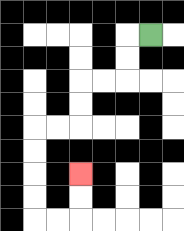{'start': '[6, 1]', 'end': '[3, 7]', 'path_directions': 'L,D,D,L,L,D,D,L,L,D,D,D,D,R,R,U,U', 'path_coordinates': '[[6, 1], [5, 1], [5, 2], [5, 3], [4, 3], [3, 3], [3, 4], [3, 5], [2, 5], [1, 5], [1, 6], [1, 7], [1, 8], [1, 9], [2, 9], [3, 9], [3, 8], [3, 7]]'}